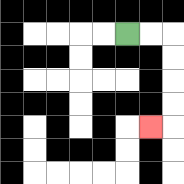{'start': '[5, 1]', 'end': '[6, 5]', 'path_directions': 'R,R,D,D,D,D,L', 'path_coordinates': '[[5, 1], [6, 1], [7, 1], [7, 2], [7, 3], [7, 4], [7, 5], [6, 5]]'}